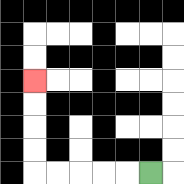{'start': '[6, 7]', 'end': '[1, 3]', 'path_directions': 'L,L,L,L,L,U,U,U,U', 'path_coordinates': '[[6, 7], [5, 7], [4, 7], [3, 7], [2, 7], [1, 7], [1, 6], [1, 5], [1, 4], [1, 3]]'}